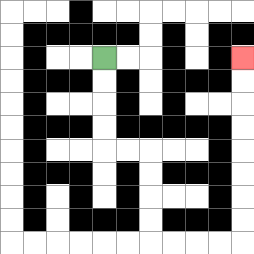{'start': '[4, 2]', 'end': '[10, 2]', 'path_directions': 'D,D,D,D,R,R,D,D,D,D,R,R,R,R,U,U,U,U,U,U,U,U', 'path_coordinates': '[[4, 2], [4, 3], [4, 4], [4, 5], [4, 6], [5, 6], [6, 6], [6, 7], [6, 8], [6, 9], [6, 10], [7, 10], [8, 10], [9, 10], [10, 10], [10, 9], [10, 8], [10, 7], [10, 6], [10, 5], [10, 4], [10, 3], [10, 2]]'}